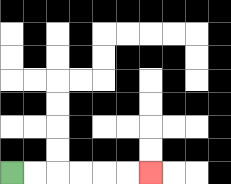{'start': '[0, 7]', 'end': '[6, 7]', 'path_directions': 'R,R,R,R,R,R', 'path_coordinates': '[[0, 7], [1, 7], [2, 7], [3, 7], [4, 7], [5, 7], [6, 7]]'}